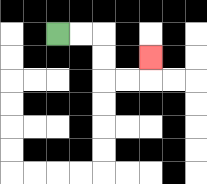{'start': '[2, 1]', 'end': '[6, 2]', 'path_directions': 'R,R,D,D,R,R,U', 'path_coordinates': '[[2, 1], [3, 1], [4, 1], [4, 2], [4, 3], [5, 3], [6, 3], [6, 2]]'}